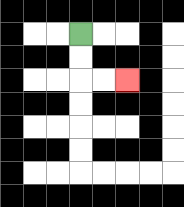{'start': '[3, 1]', 'end': '[5, 3]', 'path_directions': 'D,D,R,R', 'path_coordinates': '[[3, 1], [3, 2], [3, 3], [4, 3], [5, 3]]'}